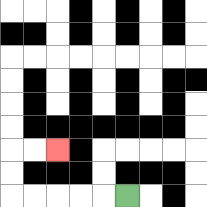{'start': '[5, 8]', 'end': '[2, 6]', 'path_directions': 'L,L,L,L,L,U,U,R,R', 'path_coordinates': '[[5, 8], [4, 8], [3, 8], [2, 8], [1, 8], [0, 8], [0, 7], [0, 6], [1, 6], [2, 6]]'}